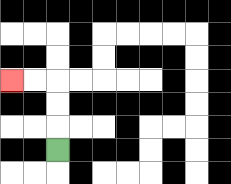{'start': '[2, 6]', 'end': '[0, 3]', 'path_directions': 'U,U,U,L,L', 'path_coordinates': '[[2, 6], [2, 5], [2, 4], [2, 3], [1, 3], [0, 3]]'}